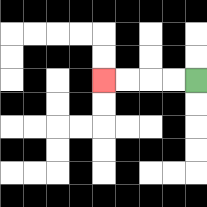{'start': '[8, 3]', 'end': '[4, 3]', 'path_directions': 'L,L,L,L', 'path_coordinates': '[[8, 3], [7, 3], [6, 3], [5, 3], [4, 3]]'}